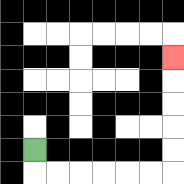{'start': '[1, 6]', 'end': '[7, 2]', 'path_directions': 'D,R,R,R,R,R,R,U,U,U,U,U', 'path_coordinates': '[[1, 6], [1, 7], [2, 7], [3, 7], [4, 7], [5, 7], [6, 7], [7, 7], [7, 6], [7, 5], [7, 4], [7, 3], [7, 2]]'}